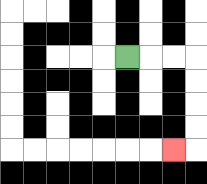{'start': '[5, 2]', 'end': '[7, 6]', 'path_directions': 'R,R,R,D,D,D,D,L', 'path_coordinates': '[[5, 2], [6, 2], [7, 2], [8, 2], [8, 3], [8, 4], [8, 5], [8, 6], [7, 6]]'}